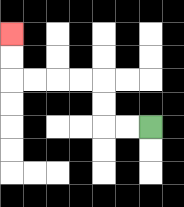{'start': '[6, 5]', 'end': '[0, 1]', 'path_directions': 'L,L,U,U,L,L,L,L,U,U', 'path_coordinates': '[[6, 5], [5, 5], [4, 5], [4, 4], [4, 3], [3, 3], [2, 3], [1, 3], [0, 3], [0, 2], [0, 1]]'}